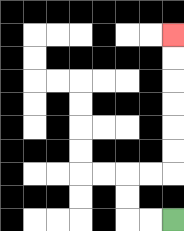{'start': '[7, 9]', 'end': '[7, 1]', 'path_directions': 'L,L,U,U,R,R,U,U,U,U,U,U', 'path_coordinates': '[[7, 9], [6, 9], [5, 9], [5, 8], [5, 7], [6, 7], [7, 7], [7, 6], [7, 5], [7, 4], [7, 3], [7, 2], [7, 1]]'}